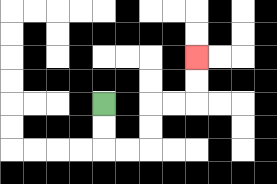{'start': '[4, 4]', 'end': '[8, 2]', 'path_directions': 'D,D,R,R,U,U,R,R,U,U', 'path_coordinates': '[[4, 4], [4, 5], [4, 6], [5, 6], [6, 6], [6, 5], [6, 4], [7, 4], [8, 4], [8, 3], [8, 2]]'}